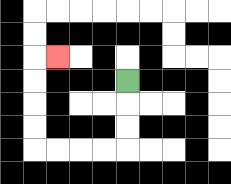{'start': '[5, 3]', 'end': '[2, 2]', 'path_directions': 'D,D,D,L,L,L,L,U,U,U,U,R', 'path_coordinates': '[[5, 3], [5, 4], [5, 5], [5, 6], [4, 6], [3, 6], [2, 6], [1, 6], [1, 5], [1, 4], [1, 3], [1, 2], [2, 2]]'}